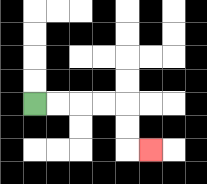{'start': '[1, 4]', 'end': '[6, 6]', 'path_directions': 'R,R,R,R,D,D,R', 'path_coordinates': '[[1, 4], [2, 4], [3, 4], [4, 4], [5, 4], [5, 5], [5, 6], [6, 6]]'}